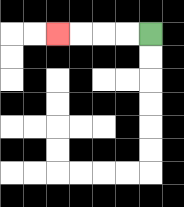{'start': '[6, 1]', 'end': '[2, 1]', 'path_directions': 'L,L,L,L', 'path_coordinates': '[[6, 1], [5, 1], [4, 1], [3, 1], [2, 1]]'}